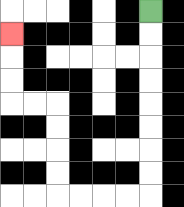{'start': '[6, 0]', 'end': '[0, 1]', 'path_directions': 'D,D,D,D,D,D,D,D,L,L,L,L,U,U,U,U,L,L,U,U,U', 'path_coordinates': '[[6, 0], [6, 1], [6, 2], [6, 3], [6, 4], [6, 5], [6, 6], [6, 7], [6, 8], [5, 8], [4, 8], [3, 8], [2, 8], [2, 7], [2, 6], [2, 5], [2, 4], [1, 4], [0, 4], [0, 3], [0, 2], [0, 1]]'}